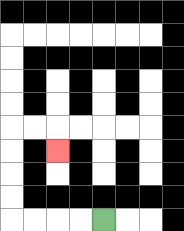{'start': '[4, 9]', 'end': '[2, 6]', 'path_directions': 'L,L,L,L,U,U,U,U,R,R,D', 'path_coordinates': '[[4, 9], [3, 9], [2, 9], [1, 9], [0, 9], [0, 8], [0, 7], [0, 6], [0, 5], [1, 5], [2, 5], [2, 6]]'}